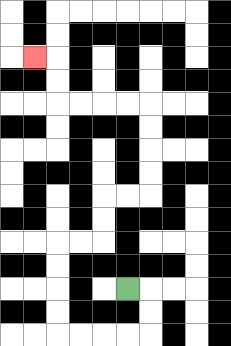{'start': '[5, 12]', 'end': '[1, 2]', 'path_directions': 'R,D,D,L,L,L,L,U,U,U,U,R,R,U,U,R,R,U,U,U,U,L,L,L,L,U,U,L', 'path_coordinates': '[[5, 12], [6, 12], [6, 13], [6, 14], [5, 14], [4, 14], [3, 14], [2, 14], [2, 13], [2, 12], [2, 11], [2, 10], [3, 10], [4, 10], [4, 9], [4, 8], [5, 8], [6, 8], [6, 7], [6, 6], [6, 5], [6, 4], [5, 4], [4, 4], [3, 4], [2, 4], [2, 3], [2, 2], [1, 2]]'}